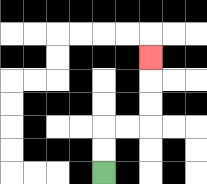{'start': '[4, 7]', 'end': '[6, 2]', 'path_directions': 'U,U,R,R,U,U,U', 'path_coordinates': '[[4, 7], [4, 6], [4, 5], [5, 5], [6, 5], [6, 4], [6, 3], [6, 2]]'}